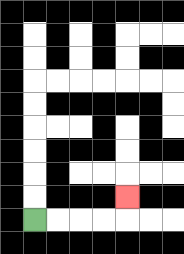{'start': '[1, 9]', 'end': '[5, 8]', 'path_directions': 'R,R,R,R,U', 'path_coordinates': '[[1, 9], [2, 9], [3, 9], [4, 9], [5, 9], [5, 8]]'}